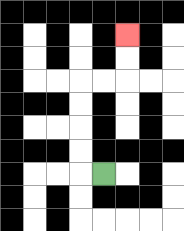{'start': '[4, 7]', 'end': '[5, 1]', 'path_directions': 'L,U,U,U,U,R,R,U,U', 'path_coordinates': '[[4, 7], [3, 7], [3, 6], [3, 5], [3, 4], [3, 3], [4, 3], [5, 3], [5, 2], [5, 1]]'}